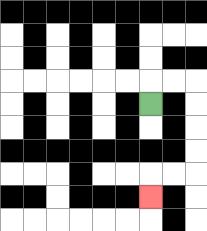{'start': '[6, 4]', 'end': '[6, 8]', 'path_directions': 'U,R,R,D,D,D,D,L,L,D', 'path_coordinates': '[[6, 4], [6, 3], [7, 3], [8, 3], [8, 4], [8, 5], [8, 6], [8, 7], [7, 7], [6, 7], [6, 8]]'}